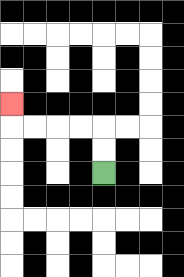{'start': '[4, 7]', 'end': '[0, 4]', 'path_directions': 'U,U,L,L,L,L,U', 'path_coordinates': '[[4, 7], [4, 6], [4, 5], [3, 5], [2, 5], [1, 5], [0, 5], [0, 4]]'}